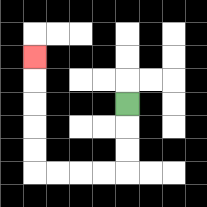{'start': '[5, 4]', 'end': '[1, 2]', 'path_directions': 'D,D,D,L,L,L,L,U,U,U,U,U', 'path_coordinates': '[[5, 4], [5, 5], [5, 6], [5, 7], [4, 7], [3, 7], [2, 7], [1, 7], [1, 6], [1, 5], [1, 4], [1, 3], [1, 2]]'}